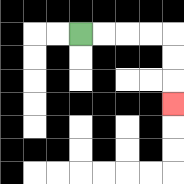{'start': '[3, 1]', 'end': '[7, 4]', 'path_directions': 'R,R,R,R,D,D,D', 'path_coordinates': '[[3, 1], [4, 1], [5, 1], [6, 1], [7, 1], [7, 2], [7, 3], [7, 4]]'}